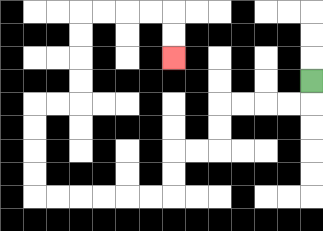{'start': '[13, 3]', 'end': '[7, 2]', 'path_directions': 'D,L,L,L,L,D,D,L,L,D,D,L,L,L,L,L,L,U,U,U,U,R,R,U,U,U,U,R,R,R,R,D,D', 'path_coordinates': '[[13, 3], [13, 4], [12, 4], [11, 4], [10, 4], [9, 4], [9, 5], [9, 6], [8, 6], [7, 6], [7, 7], [7, 8], [6, 8], [5, 8], [4, 8], [3, 8], [2, 8], [1, 8], [1, 7], [1, 6], [1, 5], [1, 4], [2, 4], [3, 4], [3, 3], [3, 2], [3, 1], [3, 0], [4, 0], [5, 0], [6, 0], [7, 0], [7, 1], [7, 2]]'}